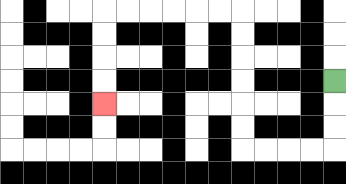{'start': '[14, 3]', 'end': '[4, 4]', 'path_directions': 'D,D,D,L,L,L,L,U,U,U,U,U,U,L,L,L,L,L,L,D,D,D,D', 'path_coordinates': '[[14, 3], [14, 4], [14, 5], [14, 6], [13, 6], [12, 6], [11, 6], [10, 6], [10, 5], [10, 4], [10, 3], [10, 2], [10, 1], [10, 0], [9, 0], [8, 0], [7, 0], [6, 0], [5, 0], [4, 0], [4, 1], [4, 2], [4, 3], [4, 4]]'}